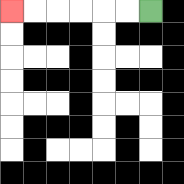{'start': '[6, 0]', 'end': '[0, 0]', 'path_directions': 'L,L,L,L,L,L', 'path_coordinates': '[[6, 0], [5, 0], [4, 0], [3, 0], [2, 0], [1, 0], [0, 0]]'}